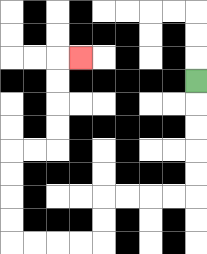{'start': '[8, 3]', 'end': '[3, 2]', 'path_directions': 'D,D,D,D,D,L,L,L,L,D,D,L,L,L,L,U,U,U,U,R,R,U,U,U,U,R', 'path_coordinates': '[[8, 3], [8, 4], [8, 5], [8, 6], [8, 7], [8, 8], [7, 8], [6, 8], [5, 8], [4, 8], [4, 9], [4, 10], [3, 10], [2, 10], [1, 10], [0, 10], [0, 9], [0, 8], [0, 7], [0, 6], [1, 6], [2, 6], [2, 5], [2, 4], [2, 3], [2, 2], [3, 2]]'}